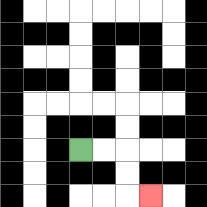{'start': '[3, 6]', 'end': '[6, 8]', 'path_directions': 'R,R,D,D,R', 'path_coordinates': '[[3, 6], [4, 6], [5, 6], [5, 7], [5, 8], [6, 8]]'}